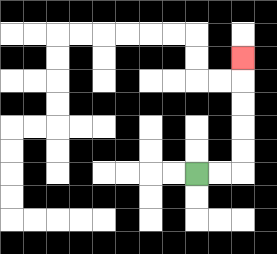{'start': '[8, 7]', 'end': '[10, 2]', 'path_directions': 'R,R,U,U,U,U,U', 'path_coordinates': '[[8, 7], [9, 7], [10, 7], [10, 6], [10, 5], [10, 4], [10, 3], [10, 2]]'}